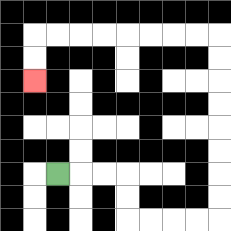{'start': '[2, 7]', 'end': '[1, 3]', 'path_directions': 'R,R,R,D,D,R,R,R,R,U,U,U,U,U,U,U,U,L,L,L,L,L,L,L,L,D,D', 'path_coordinates': '[[2, 7], [3, 7], [4, 7], [5, 7], [5, 8], [5, 9], [6, 9], [7, 9], [8, 9], [9, 9], [9, 8], [9, 7], [9, 6], [9, 5], [9, 4], [9, 3], [9, 2], [9, 1], [8, 1], [7, 1], [6, 1], [5, 1], [4, 1], [3, 1], [2, 1], [1, 1], [1, 2], [1, 3]]'}